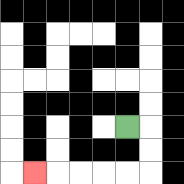{'start': '[5, 5]', 'end': '[1, 7]', 'path_directions': 'R,D,D,L,L,L,L,L', 'path_coordinates': '[[5, 5], [6, 5], [6, 6], [6, 7], [5, 7], [4, 7], [3, 7], [2, 7], [1, 7]]'}